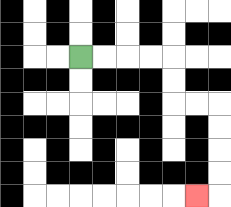{'start': '[3, 2]', 'end': '[8, 8]', 'path_directions': 'R,R,R,R,D,D,R,R,D,D,D,D,L', 'path_coordinates': '[[3, 2], [4, 2], [5, 2], [6, 2], [7, 2], [7, 3], [7, 4], [8, 4], [9, 4], [9, 5], [9, 6], [9, 7], [9, 8], [8, 8]]'}